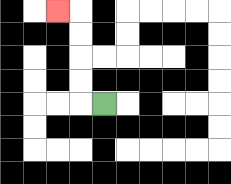{'start': '[4, 4]', 'end': '[2, 0]', 'path_directions': 'L,U,U,U,U,L', 'path_coordinates': '[[4, 4], [3, 4], [3, 3], [3, 2], [3, 1], [3, 0], [2, 0]]'}